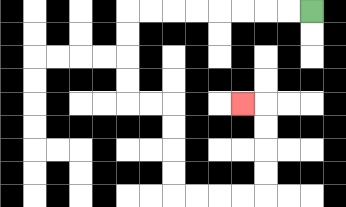{'start': '[13, 0]', 'end': '[10, 4]', 'path_directions': 'L,L,L,L,L,L,L,L,D,D,D,D,R,R,D,D,D,D,R,R,R,R,U,U,U,U,L', 'path_coordinates': '[[13, 0], [12, 0], [11, 0], [10, 0], [9, 0], [8, 0], [7, 0], [6, 0], [5, 0], [5, 1], [5, 2], [5, 3], [5, 4], [6, 4], [7, 4], [7, 5], [7, 6], [7, 7], [7, 8], [8, 8], [9, 8], [10, 8], [11, 8], [11, 7], [11, 6], [11, 5], [11, 4], [10, 4]]'}